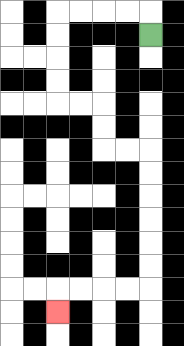{'start': '[6, 1]', 'end': '[2, 13]', 'path_directions': 'U,L,L,L,L,D,D,D,D,R,R,D,D,R,R,D,D,D,D,D,D,L,L,L,L,D', 'path_coordinates': '[[6, 1], [6, 0], [5, 0], [4, 0], [3, 0], [2, 0], [2, 1], [2, 2], [2, 3], [2, 4], [3, 4], [4, 4], [4, 5], [4, 6], [5, 6], [6, 6], [6, 7], [6, 8], [6, 9], [6, 10], [6, 11], [6, 12], [5, 12], [4, 12], [3, 12], [2, 12], [2, 13]]'}